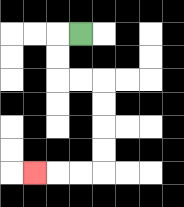{'start': '[3, 1]', 'end': '[1, 7]', 'path_directions': 'L,D,D,R,R,D,D,D,D,L,L,L', 'path_coordinates': '[[3, 1], [2, 1], [2, 2], [2, 3], [3, 3], [4, 3], [4, 4], [4, 5], [4, 6], [4, 7], [3, 7], [2, 7], [1, 7]]'}